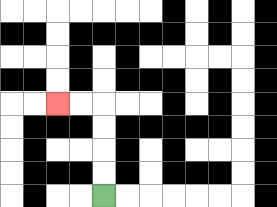{'start': '[4, 8]', 'end': '[2, 4]', 'path_directions': 'U,U,U,U,L,L', 'path_coordinates': '[[4, 8], [4, 7], [4, 6], [4, 5], [4, 4], [3, 4], [2, 4]]'}